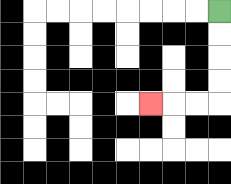{'start': '[9, 0]', 'end': '[6, 4]', 'path_directions': 'D,D,D,D,L,L,L', 'path_coordinates': '[[9, 0], [9, 1], [9, 2], [9, 3], [9, 4], [8, 4], [7, 4], [6, 4]]'}